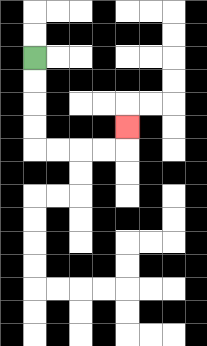{'start': '[1, 2]', 'end': '[5, 5]', 'path_directions': 'D,D,D,D,R,R,R,R,U', 'path_coordinates': '[[1, 2], [1, 3], [1, 4], [1, 5], [1, 6], [2, 6], [3, 6], [4, 6], [5, 6], [5, 5]]'}